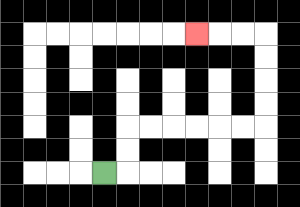{'start': '[4, 7]', 'end': '[8, 1]', 'path_directions': 'R,U,U,R,R,R,R,R,R,U,U,U,U,L,L,L', 'path_coordinates': '[[4, 7], [5, 7], [5, 6], [5, 5], [6, 5], [7, 5], [8, 5], [9, 5], [10, 5], [11, 5], [11, 4], [11, 3], [11, 2], [11, 1], [10, 1], [9, 1], [8, 1]]'}